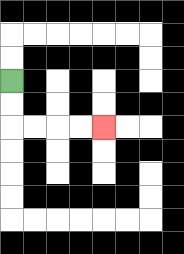{'start': '[0, 3]', 'end': '[4, 5]', 'path_directions': 'D,D,R,R,R,R', 'path_coordinates': '[[0, 3], [0, 4], [0, 5], [1, 5], [2, 5], [3, 5], [4, 5]]'}